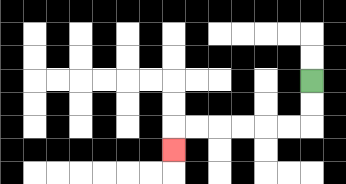{'start': '[13, 3]', 'end': '[7, 6]', 'path_directions': 'D,D,L,L,L,L,L,L,D', 'path_coordinates': '[[13, 3], [13, 4], [13, 5], [12, 5], [11, 5], [10, 5], [9, 5], [8, 5], [7, 5], [7, 6]]'}